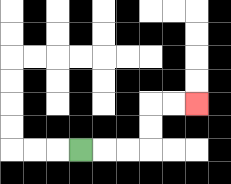{'start': '[3, 6]', 'end': '[8, 4]', 'path_directions': 'R,R,R,U,U,R,R', 'path_coordinates': '[[3, 6], [4, 6], [5, 6], [6, 6], [6, 5], [6, 4], [7, 4], [8, 4]]'}